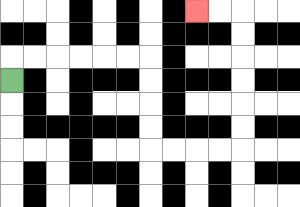{'start': '[0, 3]', 'end': '[8, 0]', 'path_directions': 'U,R,R,R,R,R,R,D,D,D,D,R,R,R,R,U,U,U,U,U,U,L,L', 'path_coordinates': '[[0, 3], [0, 2], [1, 2], [2, 2], [3, 2], [4, 2], [5, 2], [6, 2], [6, 3], [6, 4], [6, 5], [6, 6], [7, 6], [8, 6], [9, 6], [10, 6], [10, 5], [10, 4], [10, 3], [10, 2], [10, 1], [10, 0], [9, 0], [8, 0]]'}